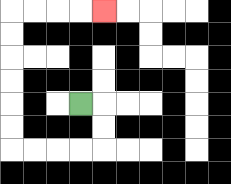{'start': '[3, 4]', 'end': '[4, 0]', 'path_directions': 'R,D,D,L,L,L,L,U,U,U,U,U,U,R,R,R,R', 'path_coordinates': '[[3, 4], [4, 4], [4, 5], [4, 6], [3, 6], [2, 6], [1, 6], [0, 6], [0, 5], [0, 4], [0, 3], [0, 2], [0, 1], [0, 0], [1, 0], [2, 0], [3, 0], [4, 0]]'}